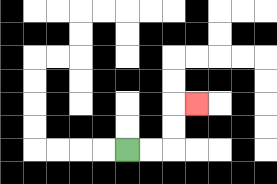{'start': '[5, 6]', 'end': '[8, 4]', 'path_directions': 'R,R,U,U,R', 'path_coordinates': '[[5, 6], [6, 6], [7, 6], [7, 5], [7, 4], [8, 4]]'}